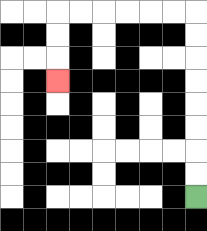{'start': '[8, 8]', 'end': '[2, 3]', 'path_directions': 'U,U,U,U,U,U,U,U,L,L,L,L,L,L,D,D,D', 'path_coordinates': '[[8, 8], [8, 7], [8, 6], [8, 5], [8, 4], [8, 3], [8, 2], [8, 1], [8, 0], [7, 0], [6, 0], [5, 0], [4, 0], [3, 0], [2, 0], [2, 1], [2, 2], [2, 3]]'}